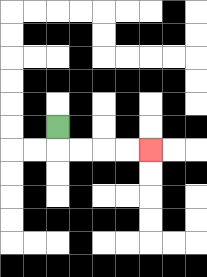{'start': '[2, 5]', 'end': '[6, 6]', 'path_directions': 'D,R,R,R,R', 'path_coordinates': '[[2, 5], [2, 6], [3, 6], [4, 6], [5, 6], [6, 6]]'}